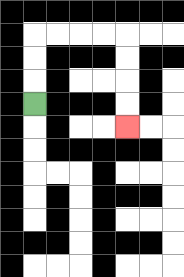{'start': '[1, 4]', 'end': '[5, 5]', 'path_directions': 'U,U,U,R,R,R,R,D,D,D,D', 'path_coordinates': '[[1, 4], [1, 3], [1, 2], [1, 1], [2, 1], [3, 1], [4, 1], [5, 1], [5, 2], [5, 3], [5, 4], [5, 5]]'}